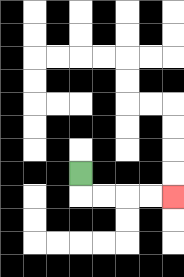{'start': '[3, 7]', 'end': '[7, 8]', 'path_directions': 'D,R,R,R,R', 'path_coordinates': '[[3, 7], [3, 8], [4, 8], [5, 8], [6, 8], [7, 8]]'}